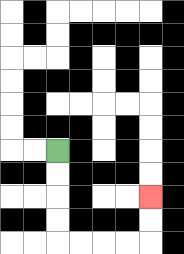{'start': '[2, 6]', 'end': '[6, 8]', 'path_directions': 'D,D,D,D,R,R,R,R,U,U', 'path_coordinates': '[[2, 6], [2, 7], [2, 8], [2, 9], [2, 10], [3, 10], [4, 10], [5, 10], [6, 10], [6, 9], [6, 8]]'}